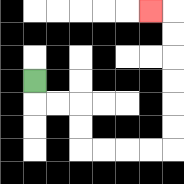{'start': '[1, 3]', 'end': '[6, 0]', 'path_directions': 'D,R,R,D,D,R,R,R,R,U,U,U,U,U,U,L', 'path_coordinates': '[[1, 3], [1, 4], [2, 4], [3, 4], [3, 5], [3, 6], [4, 6], [5, 6], [6, 6], [7, 6], [7, 5], [7, 4], [7, 3], [7, 2], [7, 1], [7, 0], [6, 0]]'}